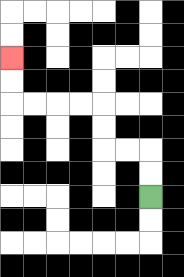{'start': '[6, 8]', 'end': '[0, 2]', 'path_directions': 'U,U,L,L,U,U,L,L,L,L,U,U', 'path_coordinates': '[[6, 8], [6, 7], [6, 6], [5, 6], [4, 6], [4, 5], [4, 4], [3, 4], [2, 4], [1, 4], [0, 4], [0, 3], [0, 2]]'}